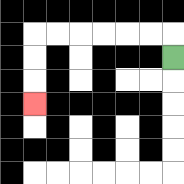{'start': '[7, 2]', 'end': '[1, 4]', 'path_directions': 'U,L,L,L,L,L,L,D,D,D', 'path_coordinates': '[[7, 2], [7, 1], [6, 1], [5, 1], [4, 1], [3, 1], [2, 1], [1, 1], [1, 2], [1, 3], [1, 4]]'}